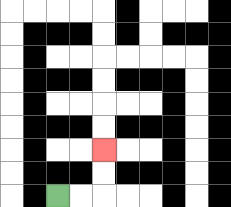{'start': '[2, 8]', 'end': '[4, 6]', 'path_directions': 'R,R,U,U', 'path_coordinates': '[[2, 8], [3, 8], [4, 8], [4, 7], [4, 6]]'}